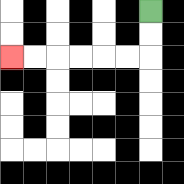{'start': '[6, 0]', 'end': '[0, 2]', 'path_directions': 'D,D,L,L,L,L,L,L', 'path_coordinates': '[[6, 0], [6, 1], [6, 2], [5, 2], [4, 2], [3, 2], [2, 2], [1, 2], [0, 2]]'}